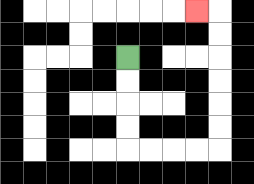{'start': '[5, 2]', 'end': '[8, 0]', 'path_directions': 'D,D,D,D,R,R,R,R,U,U,U,U,U,U,L', 'path_coordinates': '[[5, 2], [5, 3], [5, 4], [5, 5], [5, 6], [6, 6], [7, 6], [8, 6], [9, 6], [9, 5], [9, 4], [9, 3], [9, 2], [9, 1], [9, 0], [8, 0]]'}